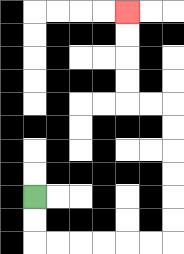{'start': '[1, 8]', 'end': '[5, 0]', 'path_directions': 'D,D,R,R,R,R,R,R,U,U,U,U,U,U,L,L,U,U,U,U', 'path_coordinates': '[[1, 8], [1, 9], [1, 10], [2, 10], [3, 10], [4, 10], [5, 10], [6, 10], [7, 10], [7, 9], [7, 8], [7, 7], [7, 6], [7, 5], [7, 4], [6, 4], [5, 4], [5, 3], [5, 2], [5, 1], [5, 0]]'}